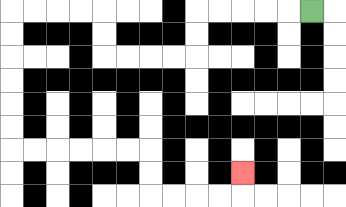{'start': '[13, 0]', 'end': '[10, 7]', 'path_directions': 'L,L,L,L,L,D,D,L,L,L,L,U,U,L,L,L,L,D,D,D,D,D,D,R,R,R,R,R,R,D,D,R,R,R,R,U', 'path_coordinates': '[[13, 0], [12, 0], [11, 0], [10, 0], [9, 0], [8, 0], [8, 1], [8, 2], [7, 2], [6, 2], [5, 2], [4, 2], [4, 1], [4, 0], [3, 0], [2, 0], [1, 0], [0, 0], [0, 1], [0, 2], [0, 3], [0, 4], [0, 5], [0, 6], [1, 6], [2, 6], [3, 6], [4, 6], [5, 6], [6, 6], [6, 7], [6, 8], [7, 8], [8, 8], [9, 8], [10, 8], [10, 7]]'}